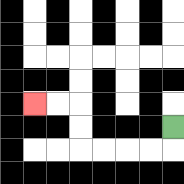{'start': '[7, 5]', 'end': '[1, 4]', 'path_directions': 'D,L,L,L,L,U,U,L,L', 'path_coordinates': '[[7, 5], [7, 6], [6, 6], [5, 6], [4, 6], [3, 6], [3, 5], [3, 4], [2, 4], [1, 4]]'}